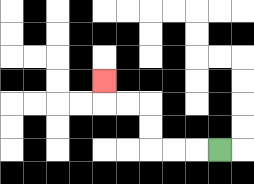{'start': '[9, 6]', 'end': '[4, 3]', 'path_directions': 'L,L,L,U,U,L,L,U', 'path_coordinates': '[[9, 6], [8, 6], [7, 6], [6, 6], [6, 5], [6, 4], [5, 4], [4, 4], [4, 3]]'}